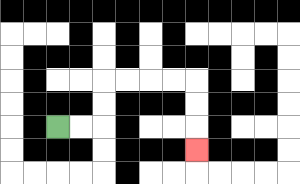{'start': '[2, 5]', 'end': '[8, 6]', 'path_directions': 'R,R,U,U,R,R,R,R,D,D,D', 'path_coordinates': '[[2, 5], [3, 5], [4, 5], [4, 4], [4, 3], [5, 3], [6, 3], [7, 3], [8, 3], [8, 4], [8, 5], [8, 6]]'}